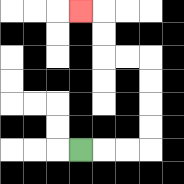{'start': '[3, 6]', 'end': '[3, 0]', 'path_directions': 'R,R,R,U,U,U,U,L,L,U,U,L', 'path_coordinates': '[[3, 6], [4, 6], [5, 6], [6, 6], [6, 5], [6, 4], [6, 3], [6, 2], [5, 2], [4, 2], [4, 1], [4, 0], [3, 0]]'}